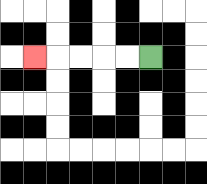{'start': '[6, 2]', 'end': '[1, 2]', 'path_directions': 'L,L,L,L,L', 'path_coordinates': '[[6, 2], [5, 2], [4, 2], [3, 2], [2, 2], [1, 2]]'}